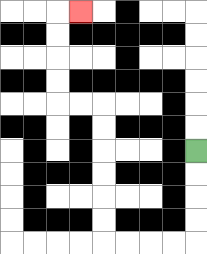{'start': '[8, 6]', 'end': '[3, 0]', 'path_directions': 'D,D,D,D,L,L,L,L,U,U,U,U,U,U,L,L,U,U,U,U,R', 'path_coordinates': '[[8, 6], [8, 7], [8, 8], [8, 9], [8, 10], [7, 10], [6, 10], [5, 10], [4, 10], [4, 9], [4, 8], [4, 7], [4, 6], [4, 5], [4, 4], [3, 4], [2, 4], [2, 3], [2, 2], [2, 1], [2, 0], [3, 0]]'}